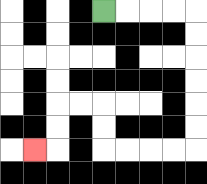{'start': '[4, 0]', 'end': '[1, 6]', 'path_directions': 'R,R,R,R,D,D,D,D,D,D,L,L,L,L,U,U,L,L,D,D,L', 'path_coordinates': '[[4, 0], [5, 0], [6, 0], [7, 0], [8, 0], [8, 1], [8, 2], [8, 3], [8, 4], [8, 5], [8, 6], [7, 6], [6, 6], [5, 6], [4, 6], [4, 5], [4, 4], [3, 4], [2, 4], [2, 5], [2, 6], [1, 6]]'}